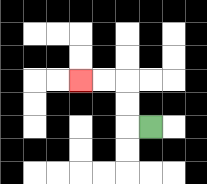{'start': '[6, 5]', 'end': '[3, 3]', 'path_directions': 'L,U,U,L,L', 'path_coordinates': '[[6, 5], [5, 5], [5, 4], [5, 3], [4, 3], [3, 3]]'}